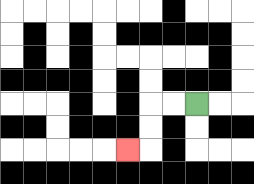{'start': '[8, 4]', 'end': '[5, 6]', 'path_directions': 'L,L,D,D,L', 'path_coordinates': '[[8, 4], [7, 4], [6, 4], [6, 5], [6, 6], [5, 6]]'}